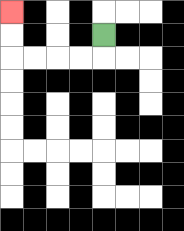{'start': '[4, 1]', 'end': '[0, 0]', 'path_directions': 'D,L,L,L,L,U,U', 'path_coordinates': '[[4, 1], [4, 2], [3, 2], [2, 2], [1, 2], [0, 2], [0, 1], [0, 0]]'}